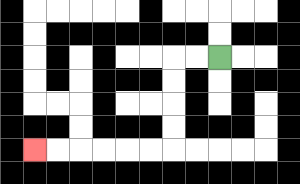{'start': '[9, 2]', 'end': '[1, 6]', 'path_directions': 'L,L,D,D,D,D,L,L,L,L,L,L', 'path_coordinates': '[[9, 2], [8, 2], [7, 2], [7, 3], [7, 4], [7, 5], [7, 6], [6, 6], [5, 6], [4, 6], [3, 6], [2, 6], [1, 6]]'}